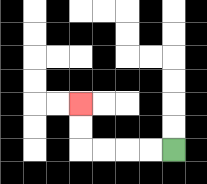{'start': '[7, 6]', 'end': '[3, 4]', 'path_directions': 'L,L,L,L,U,U', 'path_coordinates': '[[7, 6], [6, 6], [5, 6], [4, 6], [3, 6], [3, 5], [3, 4]]'}